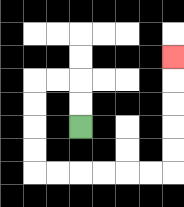{'start': '[3, 5]', 'end': '[7, 2]', 'path_directions': 'U,U,L,L,D,D,D,D,R,R,R,R,R,R,U,U,U,U,U', 'path_coordinates': '[[3, 5], [3, 4], [3, 3], [2, 3], [1, 3], [1, 4], [1, 5], [1, 6], [1, 7], [2, 7], [3, 7], [4, 7], [5, 7], [6, 7], [7, 7], [7, 6], [7, 5], [7, 4], [7, 3], [7, 2]]'}